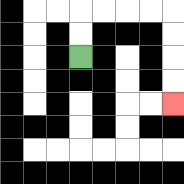{'start': '[3, 2]', 'end': '[7, 4]', 'path_directions': 'U,U,R,R,R,R,D,D,D,D', 'path_coordinates': '[[3, 2], [3, 1], [3, 0], [4, 0], [5, 0], [6, 0], [7, 0], [7, 1], [7, 2], [7, 3], [7, 4]]'}